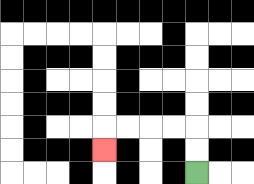{'start': '[8, 7]', 'end': '[4, 6]', 'path_directions': 'U,U,L,L,L,L,D', 'path_coordinates': '[[8, 7], [8, 6], [8, 5], [7, 5], [6, 5], [5, 5], [4, 5], [4, 6]]'}